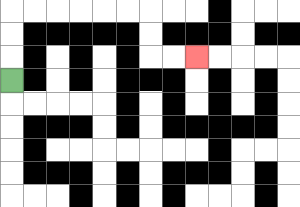{'start': '[0, 3]', 'end': '[8, 2]', 'path_directions': 'U,U,U,R,R,R,R,R,R,D,D,R,R', 'path_coordinates': '[[0, 3], [0, 2], [0, 1], [0, 0], [1, 0], [2, 0], [3, 0], [4, 0], [5, 0], [6, 0], [6, 1], [6, 2], [7, 2], [8, 2]]'}